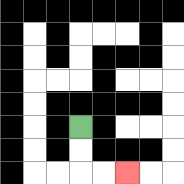{'start': '[3, 5]', 'end': '[5, 7]', 'path_directions': 'D,D,R,R', 'path_coordinates': '[[3, 5], [3, 6], [3, 7], [4, 7], [5, 7]]'}